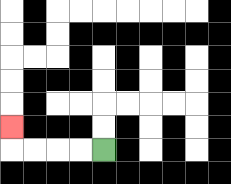{'start': '[4, 6]', 'end': '[0, 5]', 'path_directions': 'L,L,L,L,U', 'path_coordinates': '[[4, 6], [3, 6], [2, 6], [1, 6], [0, 6], [0, 5]]'}